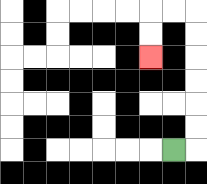{'start': '[7, 6]', 'end': '[6, 2]', 'path_directions': 'R,U,U,U,U,U,U,L,L,D,D', 'path_coordinates': '[[7, 6], [8, 6], [8, 5], [8, 4], [8, 3], [8, 2], [8, 1], [8, 0], [7, 0], [6, 0], [6, 1], [6, 2]]'}